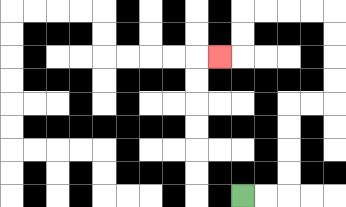{'start': '[10, 8]', 'end': '[9, 2]', 'path_directions': 'R,R,U,U,U,U,R,R,U,U,U,U,L,L,L,L,D,D,L', 'path_coordinates': '[[10, 8], [11, 8], [12, 8], [12, 7], [12, 6], [12, 5], [12, 4], [13, 4], [14, 4], [14, 3], [14, 2], [14, 1], [14, 0], [13, 0], [12, 0], [11, 0], [10, 0], [10, 1], [10, 2], [9, 2]]'}